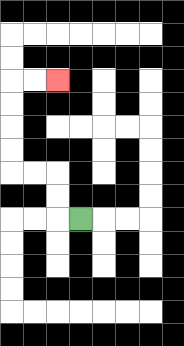{'start': '[3, 9]', 'end': '[2, 3]', 'path_directions': 'L,U,U,L,L,U,U,U,U,R,R', 'path_coordinates': '[[3, 9], [2, 9], [2, 8], [2, 7], [1, 7], [0, 7], [0, 6], [0, 5], [0, 4], [0, 3], [1, 3], [2, 3]]'}